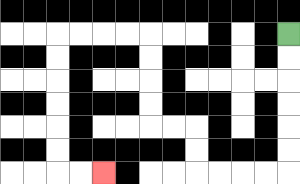{'start': '[12, 1]', 'end': '[4, 7]', 'path_directions': 'D,D,D,D,D,D,L,L,L,L,U,U,L,L,U,U,U,U,L,L,L,L,D,D,D,D,D,D,R,R', 'path_coordinates': '[[12, 1], [12, 2], [12, 3], [12, 4], [12, 5], [12, 6], [12, 7], [11, 7], [10, 7], [9, 7], [8, 7], [8, 6], [8, 5], [7, 5], [6, 5], [6, 4], [6, 3], [6, 2], [6, 1], [5, 1], [4, 1], [3, 1], [2, 1], [2, 2], [2, 3], [2, 4], [2, 5], [2, 6], [2, 7], [3, 7], [4, 7]]'}